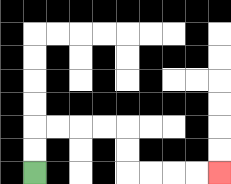{'start': '[1, 7]', 'end': '[9, 7]', 'path_directions': 'U,U,R,R,R,R,D,D,R,R,R,R', 'path_coordinates': '[[1, 7], [1, 6], [1, 5], [2, 5], [3, 5], [4, 5], [5, 5], [5, 6], [5, 7], [6, 7], [7, 7], [8, 7], [9, 7]]'}